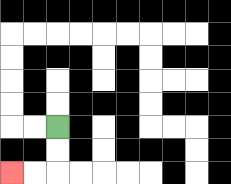{'start': '[2, 5]', 'end': '[0, 7]', 'path_directions': 'D,D,L,L', 'path_coordinates': '[[2, 5], [2, 6], [2, 7], [1, 7], [0, 7]]'}